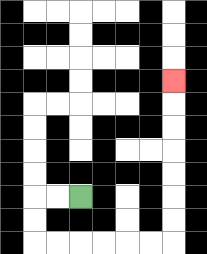{'start': '[3, 8]', 'end': '[7, 3]', 'path_directions': 'L,L,D,D,R,R,R,R,R,R,U,U,U,U,U,U,U', 'path_coordinates': '[[3, 8], [2, 8], [1, 8], [1, 9], [1, 10], [2, 10], [3, 10], [4, 10], [5, 10], [6, 10], [7, 10], [7, 9], [7, 8], [7, 7], [7, 6], [7, 5], [7, 4], [7, 3]]'}